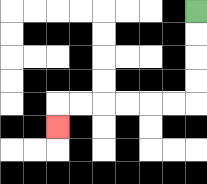{'start': '[8, 0]', 'end': '[2, 5]', 'path_directions': 'D,D,D,D,L,L,L,L,L,L,D', 'path_coordinates': '[[8, 0], [8, 1], [8, 2], [8, 3], [8, 4], [7, 4], [6, 4], [5, 4], [4, 4], [3, 4], [2, 4], [2, 5]]'}